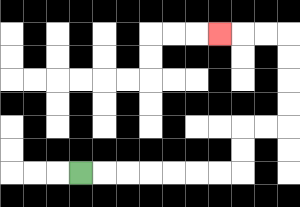{'start': '[3, 7]', 'end': '[9, 1]', 'path_directions': 'R,R,R,R,R,R,R,U,U,R,R,U,U,U,U,L,L,L', 'path_coordinates': '[[3, 7], [4, 7], [5, 7], [6, 7], [7, 7], [8, 7], [9, 7], [10, 7], [10, 6], [10, 5], [11, 5], [12, 5], [12, 4], [12, 3], [12, 2], [12, 1], [11, 1], [10, 1], [9, 1]]'}